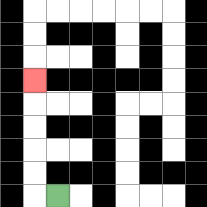{'start': '[2, 8]', 'end': '[1, 3]', 'path_directions': 'L,U,U,U,U,U', 'path_coordinates': '[[2, 8], [1, 8], [1, 7], [1, 6], [1, 5], [1, 4], [1, 3]]'}